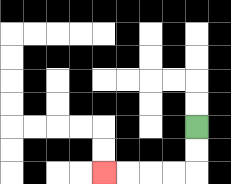{'start': '[8, 5]', 'end': '[4, 7]', 'path_directions': 'D,D,L,L,L,L', 'path_coordinates': '[[8, 5], [8, 6], [8, 7], [7, 7], [6, 7], [5, 7], [4, 7]]'}